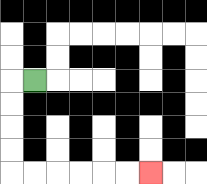{'start': '[1, 3]', 'end': '[6, 7]', 'path_directions': 'L,D,D,D,D,R,R,R,R,R,R', 'path_coordinates': '[[1, 3], [0, 3], [0, 4], [0, 5], [0, 6], [0, 7], [1, 7], [2, 7], [3, 7], [4, 7], [5, 7], [6, 7]]'}